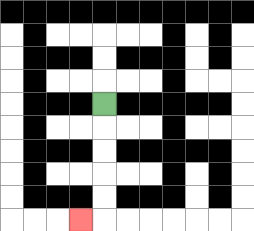{'start': '[4, 4]', 'end': '[3, 9]', 'path_directions': 'D,D,D,D,D,L', 'path_coordinates': '[[4, 4], [4, 5], [4, 6], [4, 7], [4, 8], [4, 9], [3, 9]]'}